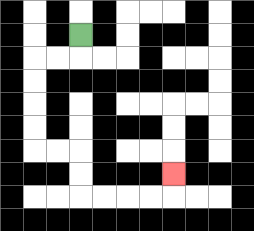{'start': '[3, 1]', 'end': '[7, 7]', 'path_directions': 'D,L,L,D,D,D,D,R,R,D,D,R,R,R,R,U', 'path_coordinates': '[[3, 1], [3, 2], [2, 2], [1, 2], [1, 3], [1, 4], [1, 5], [1, 6], [2, 6], [3, 6], [3, 7], [3, 8], [4, 8], [5, 8], [6, 8], [7, 8], [7, 7]]'}